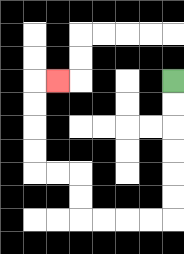{'start': '[7, 3]', 'end': '[2, 3]', 'path_directions': 'D,D,D,D,D,D,L,L,L,L,U,U,L,L,U,U,U,U,R', 'path_coordinates': '[[7, 3], [7, 4], [7, 5], [7, 6], [7, 7], [7, 8], [7, 9], [6, 9], [5, 9], [4, 9], [3, 9], [3, 8], [3, 7], [2, 7], [1, 7], [1, 6], [1, 5], [1, 4], [1, 3], [2, 3]]'}